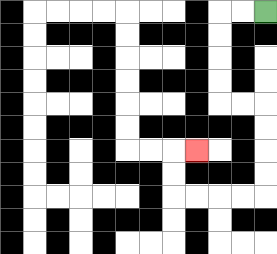{'start': '[11, 0]', 'end': '[8, 6]', 'path_directions': 'L,L,D,D,D,D,R,R,D,D,D,D,L,L,L,L,U,U,R', 'path_coordinates': '[[11, 0], [10, 0], [9, 0], [9, 1], [9, 2], [9, 3], [9, 4], [10, 4], [11, 4], [11, 5], [11, 6], [11, 7], [11, 8], [10, 8], [9, 8], [8, 8], [7, 8], [7, 7], [7, 6], [8, 6]]'}